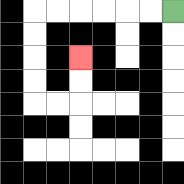{'start': '[7, 0]', 'end': '[3, 2]', 'path_directions': 'L,L,L,L,L,L,D,D,D,D,R,R,U,U', 'path_coordinates': '[[7, 0], [6, 0], [5, 0], [4, 0], [3, 0], [2, 0], [1, 0], [1, 1], [1, 2], [1, 3], [1, 4], [2, 4], [3, 4], [3, 3], [3, 2]]'}